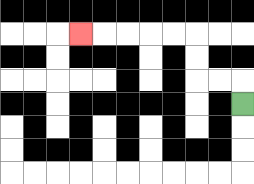{'start': '[10, 4]', 'end': '[3, 1]', 'path_directions': 'U,L,L,U,U,L,L,L,L,L', 'path_coordinates': '[[10, 4], [10, 3], [9, 3], [8, 3], [8, 2], [8, 1], [7, 1], [6, 1], [5, 1], [4, 1], [3, 1]]'}